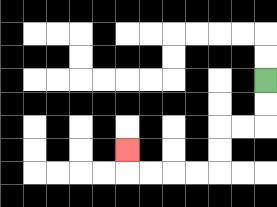{'start': '[11, 3]', 'end': '[5, 6]', 'path_directions': 'D,D,L,L,D,D,L,L,L,L,U', 'path_coordinates': '[[11, 3], [11, 4], [11, 5], [10, 5], [9, 5], [9, 6], [9, 7], [8, 7], [7, 7], [6, 7], [5, 7], [5, 6]]'}